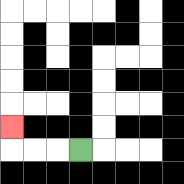{'start': '[3, 6]', 'end': '[0, 5]', 'path_directions': 'L,L,L,U', 'path_coordinates': '[[3, 6], [2, 6], [1, 6], [0, 6], [0, 5]]'}